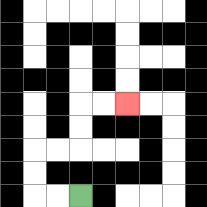{'start': '[3, 8]', 'end': '[5, 4]', 'path_directions': 'L,L,U,U,R,R,U,U,R,R', 'path_coordinates': '[[3, 8], [2, 8], [1, 8], [1, 7], [1, 6], [2, 6], [3, 6], [3, 5], [3, 4], [4, 4], [5, 4]]'}